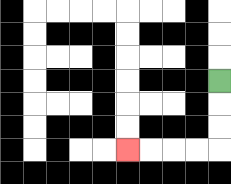{'start': '[9, 3]', 'end': '[5, 6]', 'path_directions': 'D,D,D,L,L,L,L', 'path_coordinates': '[[9, 3], [9, 4], [9, 5], [9, 6], [8, 6], [7, 6], [6, 6], [5, 6]]'}